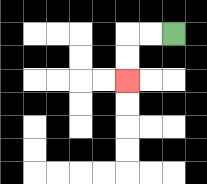{'start': '[7, 1]', 'end': '[5, 3]', 'path_directions': 'L,L,D,D', 'path_coordinates': '[[7, 1], [6, 1], [5, 1], [5, 2], [5, 3]]'}